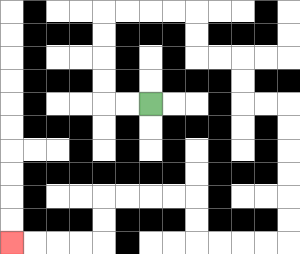{'start': '[6, 4]', 'end': '[0, 10]', 'path_directions': 'L,L,U,U,U,U,R,R,R,R,D,D,R,R,D,D,R,R,D,D,D,D,D,D,L,L,L,L,U,U,L,L,L,L,D,D,L,L,L,L', 'path_coordinates': '[[6, 4], [5, 4], [4, 4], [4, 3], [4, 2], [4, 1], [4, 0], [5, 0], [6, 0], [7, 0], [8, 0], [8, 1], [8, 2], [9, 2], [10, 2], [10, 3], [10, 4], [11, 4], [12, 4], [12, 5], [12, 6], [12, 7], [12, 8], [12, 9], [12, 10], [11, 10], [10, 10], [9, 10], [8, 10], [8, 9], [8, 8], [7, 8], [6, 8], [5, 8], [4, 8], [4, 9], [4, 10], [3, 10], [2, 10], [1, 10], [0, 10]]'}